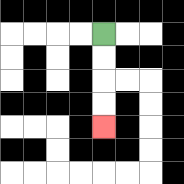{'start': '[4, 1]', 'end': '[4, 5]', 'path_directions': 'D,D,D,D', 'path_coordinates': '[[4, 1], [4, 2], [4, 3], [4, 4], [4, 5]]'}